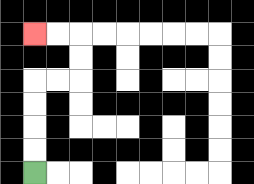{'start': '[1, 7]', 'end': '[1, 1]', 'path_directions': 'U,U,U,U,R,R,U,U,L,L', 'path_coordinates': '[[1, 7], [1, 6], [1, 5], [1, 4], [1, 3], [2, 3], [3, 3], [3, 2], [3, 1], [2, 1], [1, 1]]'}